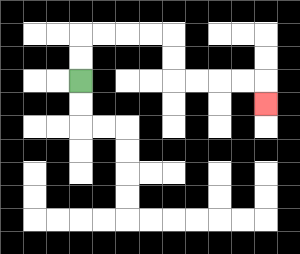{'start': '[3, 3]', 'end': '[11, 4]', 'path_directions': 'U,U,R,R,R,R,D,D,R,R,R,R,D', 'path_coordinates': '[[3, 3], [3, 2], [3, 1], [4, 1], [5, 1], [6, 1], [7, 1], [7, 2], [7, 3], [8, 3], [9, 3], [10, 3], [11, 3], [11, 4]]'}